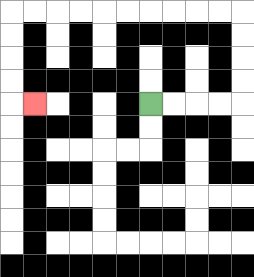{'start': '[6, 4]', 'end': '[1, 4]', 'path_directions': 'R,R,R,R,U,U,U,U,L,L,L,L,L,L,L,L,L,L,D,D,D,D,R', 'path_coordinates': '[[6, 4], [7, 4], [8, 4], [9, 4], [10, 4], [10, 3], [10, 2], [10, 1], [10, 0], [9, 0], [8, 0], [7, 0], [6, 0], [5, 0], [4, 0], [3, 0], [2, 0], [1, 0], [0, 0], [0, 1], [0, 2], [0, 3], [0, 4], [1, 4]]'}